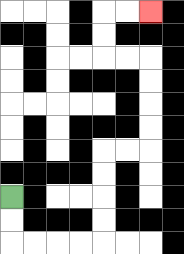{'start': '[0, 8]', 'end': '[6, 0]', 'path_directions': 'D,D,R,R,R,R,U,U,U,U,R,R,U,U,U,U,L,L,U,U,R,R', 'path_coordinates': '[[0, 8], [0, 9], [0, 10], [1, 10], [2, 10], [3, 10], [4, 10], [4, 9], [4, 8], [4, 7], [4, 6], [5, 6], [6, 6], [6, 5], [6, 4], [6, 3], [6, 2], [5, 2], [4, 2], [4, 1], [4, 0], [5, 0], [6, 0]]'}